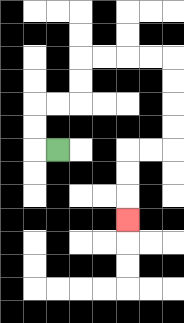{'start': '[2, 6]', 'end': '[5, 9]', 'path_directions': 'L,U,U,R,R,U,U,R,R,R,R,D,D,D,D,L,L,D,D,D', 'path_coordinates': '[[2, 6], [1, 6], [1, 5], [1, 4], [2, 4], [3, 4], [3, 3], [3, 2], [4, 2], [5, 2], [6, 2], [7, 2], [7, 3], [7, 4], [7, 5], [7, 6], [6, 6], [5, 6], [5, 7], [5, 8], [5, 9]]'}